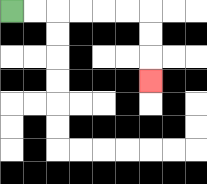{'start': '[0, 0]', 'end': '[6, 3]', 'path_directions': 'R,R,R,R,R,R,D,D,D', 'path_coordinates': '[[0, 0], [1, 0], [2, 0], [3, 0], [4, 0], [5, 0], [6, 0], [6, 1], [6, 2], [6, 3]]'}